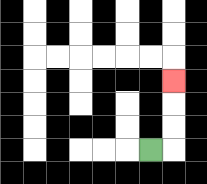{'start': '[6, 6]', 'end': '[7, 3]', 'path_directions': 'R,U,U,U', 'path_coordinates': '[[6, 6], [7, 6], [7, 5], [7, 4], [7, 3]]'}